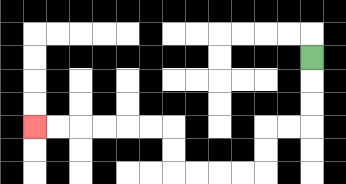{'start': '[13, 2]', 'end': '[1, 5]', 'path_directions': 'D,D,D,L,L,D,D,L,L,L,L,U,U,L,L,L,L,L,L', 'path_coordinates': '[[13, 2], [13, 3], [13, 4], [13, 5], [12, 5], [11, 5], [11, 6], [11, 7], [10, 7], [9, 7], [8, 7], [7, 7], [7, 6], [7, 5], [6, 5], [5, 5], [4, 5], [3, 5], [2, 5], [1, 5]]'}